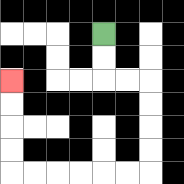{'start': '[4, 1]', 'end': '[0, 3]', 'path_directions': 'D,D,R,R,D,D,D,D,L,L,L,L,L,L,U,U,U,U', 'path_coordinates': '[[4, 1], [4, 2], [4, 3], [5, 3], [6, 3], [6, 4], [6, 5], [6, 6], [6, 7], [5, 7], [4, 7], [3, 7], [2, 7], [1, 7], [0, 7], [0, 6], [0, 5], [0, 4], [0, 3]]'}